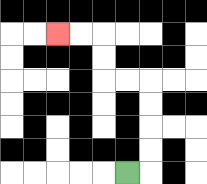{'start': '[5, 7]', 'end': '[2, 1]', 'path_directions': 'R,U,U,U,U,L,L,U,U,L,L', 'path_coordinates': '[[5, 7], [6, 7], [6, 6], [6, 5], [6, 4], [6, 3], [5, 3], [4, 3], [4, 2], [4, 1], [3, 1], [2, 1]]'}